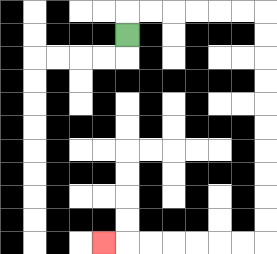{'start': '[5, 1]', 'end': '[4, 10]', 'path_directions': 'U,R,R,R,R,R,R,D,D,D,D,D,D,D,D,D,D,L,L,L,L,L,L,L', 'path_coordinates': '[[5, 1], [5, 0], [6, 0], [7, 0], [8, 0], [9, 0], [10, 0], [11, 0], [11, 1], [11, 2], [11, 3], [11, 4], [11, 5], [11, 6], [11, 7], [11, 8], [11, 9], [11, 10], [10, 10], [9, 10], [8, 10], [7, 10], [6, 10], [5, 10], [4, 10]]'}